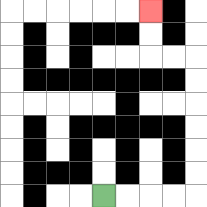{'start': '[4, 8]', 'end': '[6, 0]', 'path_directions': 'R,R,R,R,U,U,U,U,U,U,L,L,U,U', 'path_coordinates': '[[4, 8], [5, 8], [6, 8], [7, 8], [8, 8], [8, 7], [8, 6], [8, 5], [8, 4], [8, 3], [8, 2], [7, 2], [6, 2], [6, 1], [6, 0]]'}